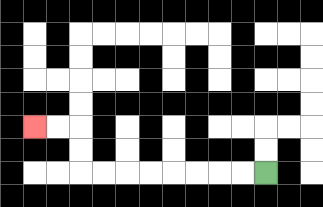{'start': '[11, 7]', 'end': '[1, 5]', 'path_directions': 'L,L,L,L,L,L,L,L,U,U,L,L', 'path_coordinates': '[[11, 7], [10, 7], [9, 7], [8, 7], [7, 7], [6, 7], [5, 7], [4, 7], [3, 7], [3, 6], [3, 5], [2, 5], [1, 5]]'}